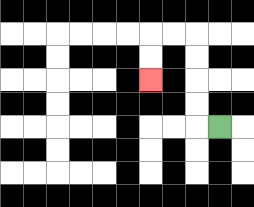{'start': '[9, 5]', 'end': '[6, 3]', 'path_directions': 'L,U,U,U,U,L,L,D,D', 'path_coordinates': '[[9, 5], [8, 5], [8, 4], [8, 3], [8, 2], [8, 1], [7, 1], [6, 1], [6, 2], [6, 3]]'}